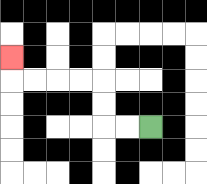{'start': '[6, 5]', 'end': '[0, 2]', 'path_directions': 'L,L,U,U,L,L,L,L,U', 'path_coordinates': '[[6, 5], [5, 5], [4, 5], [4, 4], [4, 3], [3, 3], [2, 3], [1, 3], [0, 3], [0, 2]]'}